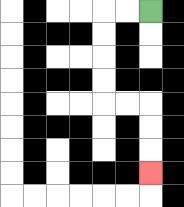{'start': '[6, 0]', 'end': '[6, 7]', 'path_directions': 'L,L,D,D,D,D,R,R,D,D,D', 'path_coordinates': '[[6, 0], [5, 0], [4, 0], [4, 1], [4, 2], [4, 3], [4, 4], [5, 4], [6, 4], [6, 5], [6, 6], [6, 7]]'}